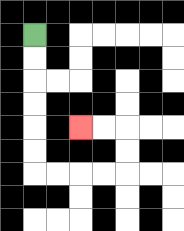{'start': '[1, 1]', 'end': '[3, 5]', 'path_directions': 'D,D,D,D,D,D,R,R,R,R,U,U,L,L', 'path_coordinates': '[[1, 1], [1, 2], [1, 3], [1, 4], [1, 5], [1, 6], [1, 7], [2, 7], [3, 7], [4, 7], [5, 7], [5, 6], [5, 5], [4, 5], [3, 5]]'}